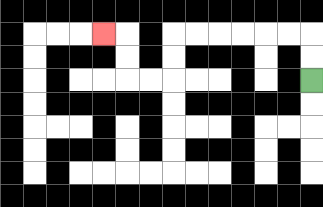{'start': '[13, 3]', 'end': '[4, 1]', 'path_directions': 'U,U,L,L,L,L,L,L,D,D,L,L,U,U,L', 'path_coordinates': '[[13, 3], [13, 2], [13, 1], [12, 1], [11, 1], [10, 1], [9, 1], [8, 1], [7, 1], [7, 2], [7, 3], [6, 3], [5, 3], [5, 2], [5, 1], [4, 1]]'}